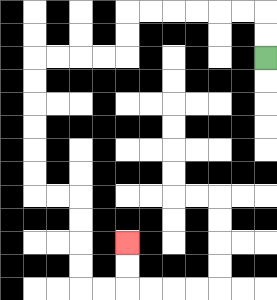{'start': '[11, 2]', 'end': '[5, 10]', 'path_directions': 'U,U,L,L,L,L,L,L,D,D,L,L,L,L,D,D,D,D,D,D,R,R,D,D,D,D,R,R,U,U', 'path_coordinates': '[[11, 2], [11, 1], [11, 0], [10, 0], [9, 0], [8, 0], [7, 0], [6, 0], [5, 0], [5, 1], [5, 2], [4, 2], [3, 2], [2, 2], [1, 2], [1, 3], [1, 4], [1, 5], [1, 6], [1, 7], [1, 8], [2, 8], [3, 8], [3, 9], [3, 10], [3, 11], [3, 12], [4, 12], [5, 12], [5, 11], [5, 10]]'}